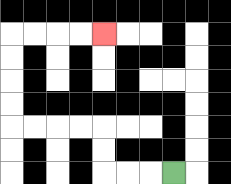{'start': '[7, 7]', 'end': '[4, 1]', 'path_directions': 'L,L,L,U,U,L,L,L,L,U,U,U,U,R,R,R,R', 'path_coordinates': '[[7, 7], [6, 7], [5, 7], [4, 7], [4, 6], [4, 5], [3, 5], [2, 5], [1, 5], [0, 5], [0, 4], [0, 3], [0, 2], [0, 1], [1, 1], [2, 1], [3, 1], [4, 1]]'}